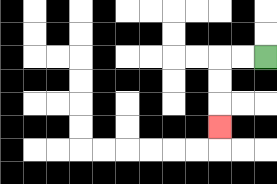{'start': '[11, 2]', 'end': '[9, 5]', 'path_directions': 'L,L,D,D,D', 'path_coordinates': '[[11, 2], [10, 2], [9, 2], [9, 3], [9, 4], [9, 5]]'}